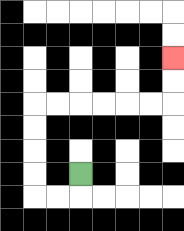{'start': '[3, 7]', 'end': '[7, 2]', 'path_directions': 'D,L,L,U,U,U,U,R,R,R,R,R,R,U,U', 'path_coordinates': '[[3, 7], [3, 8], [2, 8], [1, 8], [1, 7], [1, 6], [1, 5], [1, 4], [2, 4], [3, 4], [4, 4], [5, 4], [6, 4], [7, 4], [7, 3], [7, 2]]'}